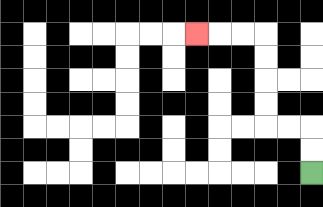{'start': '[13, 7]', 'end': '[8, 1]', 'path_directions': 'U,U,L,L,U,U,U,U,L,L,L', 'path_coordinates': '[[13, 7], [13, 6], [13, 5], [12, 5], [11, 5], [11, 4], [11, 3], [11, 2], [11, 1], [10, 1], [9, 1], [8, 1]]'}